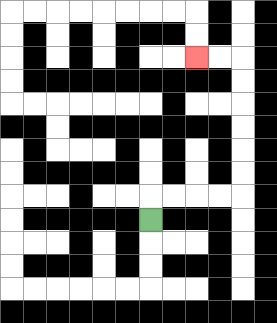{'start': '[6, 9]', 'end': '[8, 2]', 'path_directions': 'U,R,R,R,R,U,U,U,U,U,U,L,L', 'path_coordinates': '[[6, 9], [6, 8], [7, 8], [8, 8], [9, 8], [10, 8], [10, 7], [10, 6], [10, 5], [10, 4], [10, 3], [10, 2], [9, 2], [8, 2]]'}